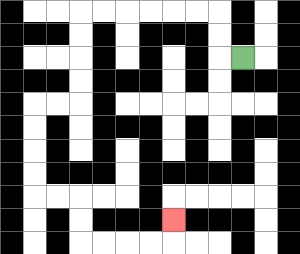{'start': '[10, 2]', 'end': '[7, 9]', 'path_directions': 'L,U,U,L,L,L,L,L,L,D,D,D,D,L,L,D,D,D,D,R,R,D,D,R,R,R,R,U', 'path_coordinates': '[[10, 2], [9, 2], [9, 1], [9, 0], [8, 0], [7, 0], [6, 0], [5, 0], [4, 0], [3, 0], [3, 1], [3, 2], [3, 3], [3, 4], [2, 4], [1, 4], [1, 5], [1, 6], [1, 7], [1, 8], [2, 8], [3, 8], [3, 9], [3, 10], [4, 10], [5, 10], [6, 10], [7, 10], [7, 9]]'}